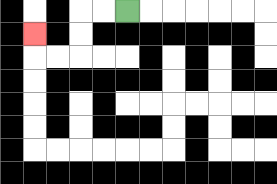{'start': '[5, 0]', 'end': '[1, 1]', 'path_directions': 'L,L,D,D,L,L,U', 'path_coordinates': '[[5, 0], [4, 0], [3, 0], [3, 1], [3, 2], [2, 2], [1, 2], [1, 1]]'}